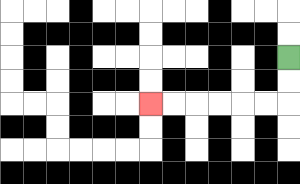{'start': '[12, 2]', 'end': '[6, 4]', 'path_directions': 'D,D,L,L,L,L,L,L', 'path_coordinates': '[[12, 2], [12, 3], [12, 4], [11, 4], [10, 4], [9, 4], [8, 4], [7, 4], [6, 4]]'}